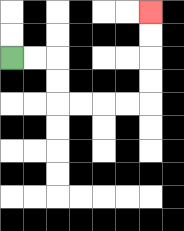{'start': '[0, 2]', 'end': '[6, 0]', 'path_directions': 'R,R,D,D,R,R,R,R,U,U,U,U', 'path_coordinates': '[[0, 2], [1, 2], [2, 2], [2, 3], [2, 4], [3, 4], [4, 4], [5, 4], [6, 4], [6, 3], [6, 2], [6, 1], [6, 0]]'}